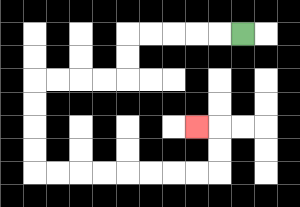{'start': '[10, 1]', 'end': '[8, 5]', 'path_directions': 'L,L,L,L,L,D,D,L,L,L,L,D,D,D,D,R,R,R,R,R,R,R,R,U,U,L', 'path_coordinates': '[[10, 1], [9, 1], [8, 1], [7, 1], [6, 1], [5, 1], [5, 2], [5, 3], [4, 3], [3, 3], [2, 3], [1, 3], [1, 4], [1, 5], [1, 6], [1, 7], [2, 7], [3, 7], [4, 7], [5, 7], [6, 7], [7, 7], [8, 7], [9, 7], [9, 6], [9, 5], [8, 5]]'}